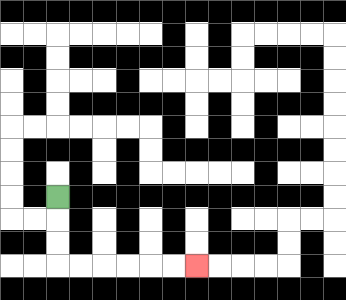{'start': '[2, 8]', 'end': '[8, 11]', 'path_directions': 'D,D,D,R,R,R,R,R,R', 'path_coordinates': '[[2, 8], [2, 9], [2, 10], [2, 11], [3, 11], [4, 11], [5, 11], [6, 11], [7, 11], [8, 11]]'}